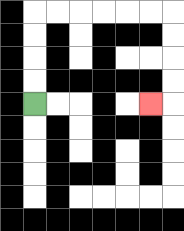{'start': '[1, 4]', 'end': '[6, 4]', 'path_directions': 'U,U,U,U,R,R,R,R,R,R,D,D,D,D,L', 'path_coordinates': '[[1, 4], [1, 3], [1, 2], [1, 1], [1, 0], [2, 0], [3, 0], [4, 0], [5, 0], [6, 0], [7, 0], [7, 1], [7, 2], [7, 3], [7, 4], [6, 4]]'}